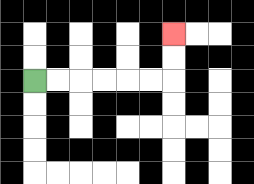{'start': '[1, 3]', 'end': '[7, 1]', 'path_directions': 'R,R,R,R,R,R,U,U', 'path_coordinates': '[[1, 3], [2, 3], [3, 3], [4, 3], [5, 3], [6, 3], [7, 3], [7, 2], [7, 1]]'}